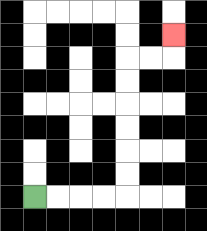{'start': '[1, 8]', 'end': '[7, 1]', 'path_directions': 'R,R,R,R,U,U,U,U,U,U,R,R,U', 'path_coordinates': '[[1, 8], [2, 8], [3, 8], [4, 8], [5, 8], [5, 7], [5, 6], [5, 5], [5, 4], [5, 3], [5, 2], [6, 2], [7, 2], [7, 1]]'}